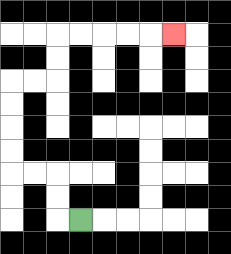{'start': '[3, 9]', 'end': '[7, 1]', 'path_directions': 'L,U,U,L,L,U,U,U,U,R,R,U,U,R,R,R,R,R', 'path_coordinates': '[[3, 9], [2, 9], [2, 8], [2, 7], [1, 7], [0, 7], [0, 6], [0, 5], [0, 4], [0, 3], [1, 3], [2, 3], [2, 2], [2, 1], [3, 1], [4, 1], [5, 1], [6, 1], [7, 1]]'}